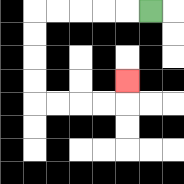{'start': '[6, 0]', 'end': '[5, 3]', 'path_directions': 'L,L,L,L,L,D,D,D,D,R,R,R,R,U', 'path_coordinates': '[[6, 0], [5, 0], [4, 0], [3, 0], [2, 0], [1, 0], [1, 1], [1, 2], [1, 3], [1, 4], [2, 4], [3, 4], [4, 4], [5, 4], [5, 3]]'}